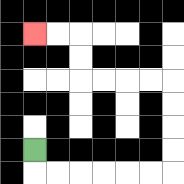{'start': '[1, 6]', 'end': '[1, 1]', 'path_directions': 'D,R,R,R,R,R,R,U,U,U,U,L,L,L,L,U,U,L,L', 'path_coordinates': '[[1, 6], [1, 7], [2, 7], [3, 7], [4, 7], [5, 7], [6, 7], [7, 7], [7, 6], [7, 5], [7, 4], [7, 3], [6, 3], [5, 3], [4, 3], [3, 3], [3, 2], [3, 1], [2, 1], [1, 1]]'}